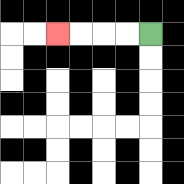{'start': '[6, 1]', 'end': '[2, 1]', 'path_directions': 'L,L,L,L', 'path_coordinates': '[[6, 1], [5, 1], [4, 1], [3, 1], [2, 1]]'}